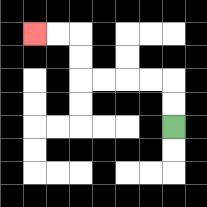{'start': '[7, 5]', 'end': '[1, 1]', 'path_directions': 'U,U,L,L,L,L,U,U,L,L', 'path_coordinates': '[[7, 5], [7, 4], [7, 3], [6, 3], [5, 3], [4, 3], [3, 3], [3, 2], [3, 1], [2, 1], [1, 1]]'}